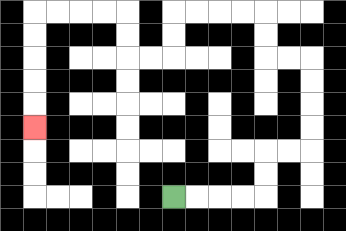{'start': '[7, 8]', 'end': '[1, 5]', 'path_directions': 'R,R,R,R,U,U,R,R,U,U,U,U,L,L,U,U,L,L,L,L,D,D,L,L,U,U,L,L,L,L,D,D,D,D,D', 'path_coordinates': '[[7, 8], [8, 8], [9, 8], [10, 8], [11, 8], [11, 7], [11, 6], [12, 6], [13, 6], [13, 5], [13, 4], [13, 3], [13, 2], [12, 2], [11, 2], [11, 1], [11, 0], [10, 0], [9, 0], [8, 0], [7, 0], [7, 1], [7, 2], [6, 2], [5, 2], [5, 1], [5, 0], [4, 0], [3, 0], [2, 0], [1, 0], [1, 1], [1, 2], [1, 3], [1, 4], [1, 5]]'}